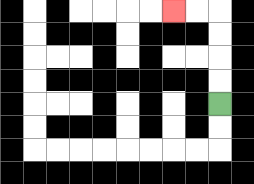{'start': '[9, 4]', 'end': '[7, 0]', 'path_directions': 'U,U,U,U,L,L', 'path_coordinates': '[[9, 4], [9, 3], [9, 2], [9, 1], [9, 0], [8, 0], [7, 0]]'}